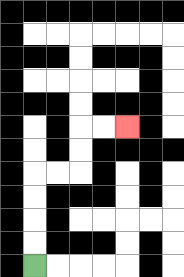{'start': '[1, 11]', 'end': '[5, 5]', 'path_directions': 'U,U,U,U,R,R,U,U,R,R', 'path_coordinates': '[[1, 11], [1, 10], [1, 9], [1, 8], [1, 7], [2, 7], [3, 7], [3, 6], [3, 5], [4, 5], [5, 5]]'}